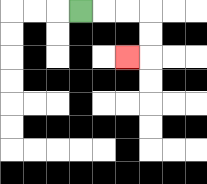{'start': '[3, 0]', 'end': '[5, 2]', 'path_directions': 'R,R,R,D,D,L', 'path_coordinates': '[[3, 0], [4, 0], [5, 0], [6, 0], [6, 1], [6, 2], [5, 2]]'}